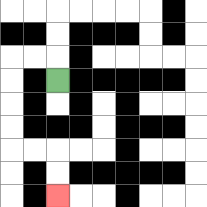{'start': '[2, 3]', 'end': '[2, 8]', 'path_directions': 'U,L,L,D,D,D,D,R,R,D,D', 'path_coordinates': '[[2, 3], [2, 2], [1, 2], [0, 2], [0, 3], [0, 4], [0, 5], [0, 6], [1, 6], [2, 6], [2, 7], [2, 8]]'}